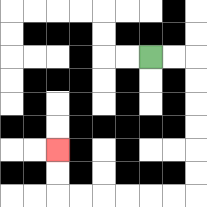{'start': '[6, 2]', 'end': '[2, 6]', 'path_directions': 'R,R,D,D,D,D,D,D,L,L,L,L,L,L,U,U', 'path_coordinates': '[[6, 2], [7, 2], [8, 2], [8, 3], [8, 4], [8, 5], [8, 6], [8, 7], [8, 8], [7, 8], [6, 8], [5, 8], [4, 8], [3, 8], [2, 8], [2, 7], [2, 6]]'}